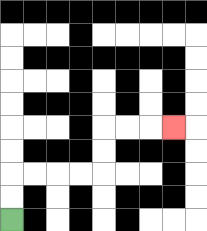{'start': '[0, 9]', 'end': '[7, 5]', 'path_directions': 'U,U,R,R,R,R,U,U,R,R,R', 'path_coordinates': '[[0, 9], [0, 8], [0, 7], [1, 7], [2, 7], [3, 7], [4, 7], [4, 6], [4, 5], [5, 5], [6, 5], [7, 5]]'}